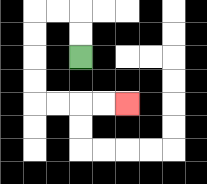{'start': '[3, 2]', 'end': '[5, 4]', 'path_directions': 'U,U,L,L,D,D,D,D,R,R,R,R', 'path_coordinates': '[[3, 2], [3, 1], [3, 0], [2, 0], [1, 0], [1, 1], [1, 2], [1, 3], [1, 4], [2, 4], [3, 4], [4, 4], [5, 4]]'}